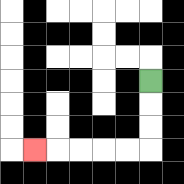{'start': '[6, 3]', 'end': '[1, 6]', 'path_directions': 'D,D,D,L,L,L,L,L', 'path_coordinates': '[[6, 3], [6, 4], [6, 5], [6, 6], [5, 6], [4, 6], [3, 6], [2, 6], [1, 6]]'}